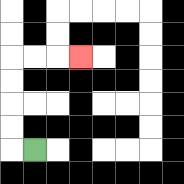{'start': '[1, 6]', 'end': '[3, 2]', 'path_directions': 'L,U,U,U,U,R,R,R', 'path_coordinates': '[[1, 6], [0, 6], [0, 5], [0, 4], [0, 3], [0, 2], [1, 2], [2, 2], [3, 2]]'}